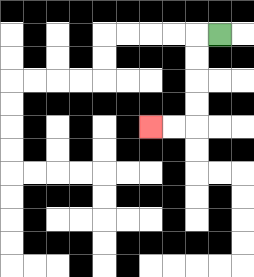{'start': '[9, 1]', 'end': '[6, 5]', 'path_directions': 'L,D,D,D,D,L,L', 'path_coordinates': '[[9, 1], [8, 1], [8, 2], [8, 3], [8, 4], [8, 5], [7, 5], [6, 5]]'}